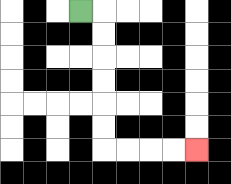{'start': '[3, 0]', 'end': '[8, 6]', 'path_directions': 'R,D,D,D,D,D,D,R,R,R,R', 'path_coordinates': '[[3, 0], [4, 0], [4, 1], [4, 2], [4, 3], [4, 4], [4, 5], [4, 6], [5, 6], [6, 6], [7, 6], [8, 6]]'}